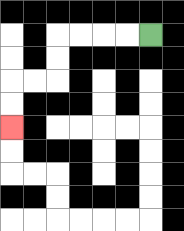{'start': '[6, 1]', 'end': '[0, 5]', 'path_directions': 'L,L,L,L,D,D,L,L,D,D', 'path_coordinates': '[[6, 1], [5, 1], [4, 1], [3, 1], [2, 1], [2, 2], [2, 3], [1, 3], [0, 3], [0, 4], [0, 5]]'}